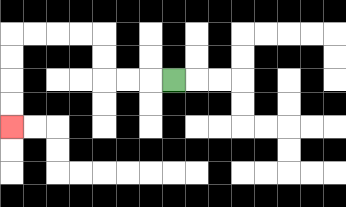{'start': '[7, 3]', 'end': '[0, 5]', 'path_directions': 'L,L,L,U,U,L,L,L,L,D,D,D,D', 'path_coordinates': '[[7, 3], [6, 3], [5, 3], [4, 3], [4, 2], [4, 1], [3, 1], [2, 1], [1, 1], [0, 1], [0, 2], [0, 3], [0, 4], [0, 5]]'}